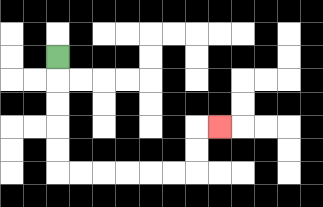{'start': '[2, 2]', 'end': '[9, 5]', 'path_directions': 'D,D,D,D,D,R,R,R,R,R,R,U,U,R', 'path_coordinates': '[[2, 2], [2, 3], [2, 4], [2, 5], [2, 6], [2, 7], [3, 7], [4, 7], [5, 7], [6, 7], [7, 7], [8, 7], [8, 6], [8, 5], [9, 5]]'}